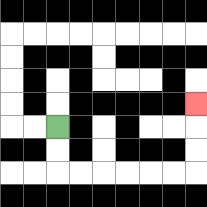{'start': '[2, 5]', 'end': '[8, 4]', 'path_directions': 'D,D,R,R,R,R,R,R,U,U,U', 'path_coordinates': '[[2, 5], [2, 6], [2, 7], [3, 7], [4, 7], [5, 7], [6, 7], [7, 7], [8, 7], [8, 6], [8, 5], [8, 4]]'}